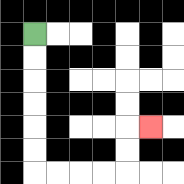{'start': '[1, 1]', 'end': '[6, 5]', 'path_directions': 'D,D,D,D,D,D,R,R,R,R,U,U,R', 'path_coordinates': '[[1, 1], [1, 2], [1, 3], [1, 4], [1, 5], [1, 6], [1, 7], [2, 7], [3, 7], [4, 7], [5, 7], [5, 6], [5, 5], [6, 5]]'}